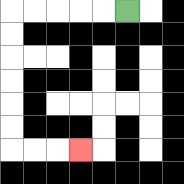{'start': '[5, 0]', 'end': '[3, 6]', 'path_directions': 'L,L,L,L,L,D,D,D,D,D,D,R,R,R', 'path_coordinates': '[[5, 0], [4, 0], [3, 0], [2, 0], [1, 0], [0, 0], [0, 1], [0, 2], [0, 3], [0, 4], [0, 5], [0, 6], [1, 6], [2, 6], [3, 6]]'}